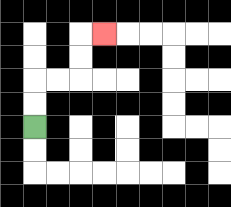{'start': '[1, 5]', 'end': '[4, 1]', 'path_directions': 'U,U,R,R,U,U,R', 'path_coordinates': '[[1, 5], [1, 4], [1, 3], [2, 3], [3, 3], [3, 2], [3, 1], [4, 1]]'}